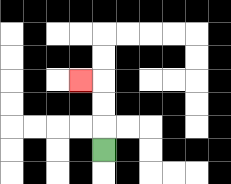{'start': '[4, 6]', 'end': '[3, 3]', 'path_directions': 'U,U,U,L', 'path_coordinates': '[[4, 6], [4, 5], [4, 4], [4, 3], [3, 3]]'}